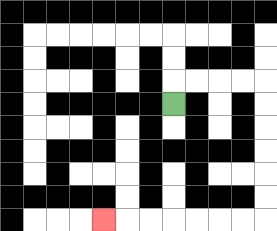{'start': '[7, 4]', 'end': '[4, 9]', 'path_directions': 'U,R,R,R,R,D,D,D,D,D,D,L,L,L,L,L,L,L', 'path_coordinates': '[[7, 4], [7, 3], [8, 3], [9, 3], [10, 3], [11, 3], [11, 4], [11, 5], [11, 6], [11, 7], [11, 8], [11, 9], [10, 9], [9, 9], [8, 9], [7, 9], [6, 9], [5, 9], [4, 9]]'}